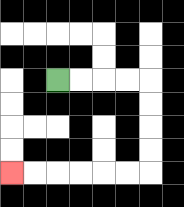{'start': '[2, 3]', 'end': '[0, 7]', 'path_directions': 'R,R,R,R,D,D,D,D,L,L,L,L,L,L', 'path_coordinates': '[[2, 3], [3, 3], [4, 3], [5, 3], [6, 3], [6, 4], [6, 5], [6, 6], [6, 7], [5, 7], [4, 7], [3, 7], [2, 7], [1, 7], [0, 7]]'}